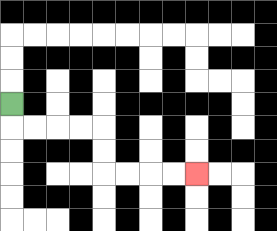{'start': '[0, 4]', 'end': '[8, 7]', 'path_directions': 'D,R,R,R,R,D,D,R,R,R,R', 'path_coordinates': '[[0, 4], [0, 5], [1, 5], [2, 5], [3, 5], [4, 5], [4, 6], [4, 7], [5, 7], [6, 7], [7, 7], [8, 7]]'}